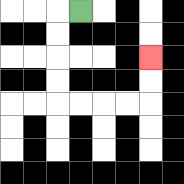{'start': '[3, 0]', 'end': '[6, 2]', 'path_directions': 'L,D,D,D,D,R,R,R,R,U,U', 'path_coordinates': '[[3, 0], [2, 0], [2, 1], [2, 2], [2, 3], [2, 4], [3, 4], [4, 4], [5, 4], [6, 4], [6, 3], [6, 2]]'}